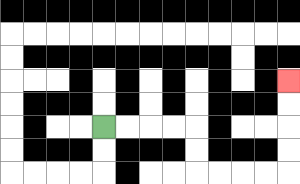{'start': '[4, 5]', 'end': '[12, 3]', 'path_directions': 'R,R,R,R,D,D,R,R,R,R,U,U,U,U', 'path_coordinates': '[[4, 5], [5, 5], [6, 5], [7, 5], [8, 5], [8, 6], [8, 7], [9, 7], [10, 7], [11, 7], [12, 7], [12, 6], [12, 5], [12, 4], [12, 3]]'}